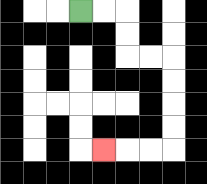{'start': '[3, 0]', 'end': '[4, 6]', 'path_directions': 'R,R,D,D,R,R,D,D,D,D,L,L,L', 'path_coordinates': '[[3, 0], [4, 0], [5, 0], [5, 1], [5, 2], [6, 2], [7, 2], [7, 3], [7, 4], [7, 5], [7, 6], [6, 6], [5, 6], [4, 6]]'}